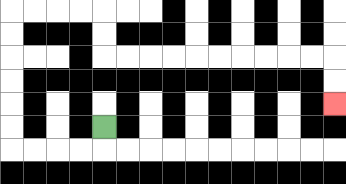{'start': '[4, 5]', 'end': '[14, 4]', 'path_directions': 'D,L,L,L,L,U,U,U,U,U,U,R,R,R,R,D,D,R,R,R,R,R,R,R,R,R,R,D,D', 'path_coordinates': '[[4, 5], [4, 6], [3, 6], [2, 6], [1, 6], [0, 6], [0, 5], [0, 4], [0, 3], [0, 2], [0, 1], [0, 0], [1, 0], [2, 0], [3, 0], [4, 0], [4, 1], [4, 2], [5, 2], [6, 2], [7, 2], [8, 2], [9, 2], [10, 2], [11, 2], [12, 2], [13, 2], [14, 2], [14, 3], [14, 4]]'}